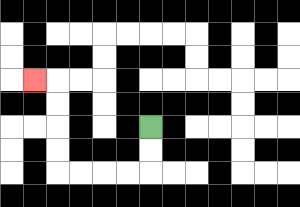{'start': '[6, 5]', 'end': '[1, 3]', 'path_directions': 'D,D,L,L,L,L,U,U,U,U,L', 'path_coordinates': '[[6, 5], [6, 6], [6, 7], [5, 7], [4, 7], [3, 7], [2, 7], [2, 6], [2, 5], [2, 4], [2, 3], [1, 3]]'}